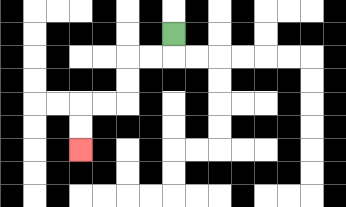{'start': '[7, 1]', 'end': '[3, 6]', 'path_directions': 'D,L,L,D,D,L,L,D,D', 'path_coordinates': '[[7, 1], [7, 2], [6, 2], [5, 2], [5, 3], [5, 4], [4, 4], [3, 4], [3, 5], [3, 6]]'}